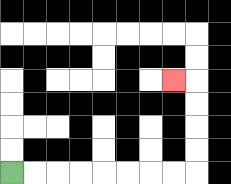{'start': '[0, 7]', 'end': '[7, 3]', 'path_directions': 'R,R,R,R,R,R,R,R,U,U,U,U,L', 'path_coordinates': '[[0, 7], [1, 7], [2, 7], [3, 7], [4, 7], [5, 7], [6, 7], [7, 7], [8, 7], [8, 6], [8, 5], [8, 4], [8, 3], [7, 3]]'}